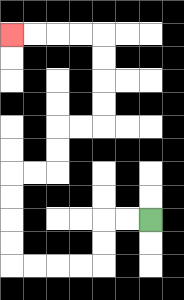{'start': '[6, 9]', 'end': '[0, 1]', 'path_directions': 'L,L,D,D,L,L,L,L,U,U,U,U,R,R,U,U,R,R,U,U,U,U,L,L,L,L', 'path_coordinates': '[[6, 9], [5, 9], [4, 9], [4, 10], [4, 11], [3, 11], [2, 11], [1, 11], [0, 11], [0, 10], [0, 9], [0, 8], [0, 7], [1, 7], [2, 7], [2, 6], [2, 5], [3, 5], [4, 5], [4, 4], [4, 3], [4, 2], [4, 1], [3, 1], [2, 1], [1, 1], [0, 1]]'}